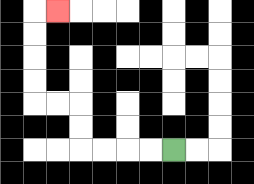{'start': '[7, 6]', 'end': '[2, 0]', 'path_directions': 'L,L,L,L,U,U,L,L,U,U,U,U,R', 'path_coordinates': '[[7, 6], [6, 6], [5, 6], [4, 6], [3, 6], [3, 5], [3, 4], [2, 4], [1, 4], [1, 3], [1, 2], [1, 1], [1, 0], [2, 0]]'}